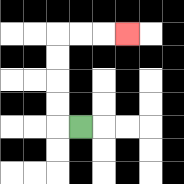{'start': '[3, 5]', 'end': '[5, 1]', 'path_directions': 'L,U,U,U,U,R,R,R', 'path_coordinates': '[[3, 5], [2, 5], [2, 4], [2, 3], [2, 2], [2, 1], [3, 1], [4, 1], [5, 1]]'}